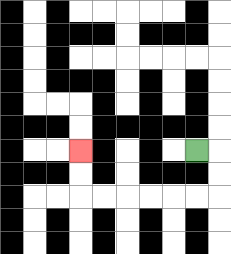{'start': '[8, 6]', 'end': '[3, 6]', 'path_directions': 'R,D,D,L,L,L,L,L,L,U,U', 'path_coordinates': '[[8, 6], [9, 6], [9, 7], [9, 8], [8, 8], [7, 8], [6, 8], [5, 8], [4, 8], [3, 8], [3, 7], [3, 6]]'}